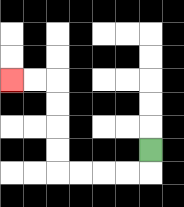{'start': '[6, 6]', 'end': '[0, 3]', 'path_directions': 'D,L,L,L,L,U,U,U,U,L,L', 'path_coordinates': '[[6, 6], [6, 7], [5, 7], [4, 7], [3, 7], [2, 7], [2, 6], [2, 5], [2, 4], [2, 3], [1, 3], [0, 3]]'}